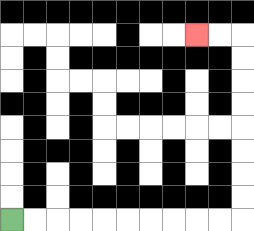{'start': '[0, 9]', 'end': '[8, 1]', 'path_directions': 'R,R,R,R,R,R,R,R,R,R,U,U,U,U,U,U,U,U,L,L', 'path_coordinates': '[[0, 9], [1, 9], [2, 9], [3, 9], [4, 9], [5, 9], [6, 9], [7, 9], [8, 9], [9, 9], [10, 9], [10, 8], [10, 7], [10, 6], [10, 5], [10, 4], [10, 3], [10, 2], [10, 1], [9, 1], [8, 1]]'}